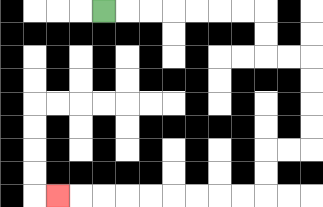{'start': '[4, 0]', 'end': '[2, 8]', 'path_directions': 'R,R,R,R,R,R,R,D,D,R,R,D,D,D,D,L,L,D,D,L,L,L,L,L,L,L,L,L', 'path_coordinates': '[[4, 0], [5, 0], [6, 0], [7, 0], [8, 0], [9, 0], [10, 0], [11, 0], [11, 1], [11, 2], [12, 2], [13, 2], [13, 3], [13, 4], [13, 5], [13, 6], [12, 6], [11, 6], [11, 7], [11, 8], [10, 8], [9, 8], [8, 8], [7, 8], [6, 8], [5, 8], [4, 8], [3, 8], [2, 8]]'}